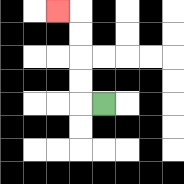{'start': '[4, 4]', 'end': '[2, 0]', 'path_directions': 'L,U,U,U,U,L', 'path_coordinates': '[[4, 4], [3, 4], [3, 3], [3, 2], [3, 1], [3, 0], [2, 0]]'}